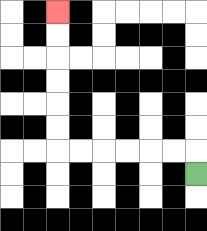{'start': '[8, 7]', 'end': '[2, 0]', 'path_directions': 'U,L,L,L,L,L,L,U,U,U,U,U,U', 'path_coordinates': '[[8, 7], [8, 6], [7, 6], [6, 6], [5, 6], [4, 6], [3, 6], [2, 6], [2, 5], [2, 4], [2, 3], [2, 2], [2, 1], [2, 0]]'}